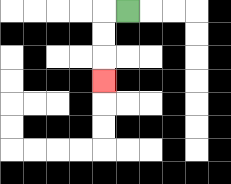{'start': '[5, 0]', 'end': '[4, 3]', 'path_directions': 'L,D,D,D', 'path_coordinates': '[[5, 0], [4, 0], [4, 1], [4, 2], [4, 3]]'}